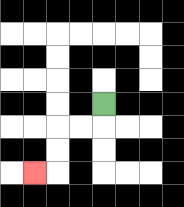{'start': '[4, 4]', 'end': '[1, 7]', 'path_directions': 'D,L,L,D,D,L', 'path_coordinates': '[[4, 4], [4, 5], [3, 5], [2, 5], [2, 6], [2, 7], [1, 7]]'}